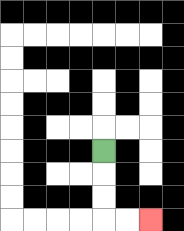{'start': '[4, 6]', 'end': '[6, 9]', 'path_directions': 'D,D,D,R,R', 'path_coordinates': '[[4, 6], [4, 7], [4, 8], [4, 9], [5, 9], [6, 9]]'}